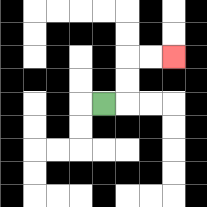{'start': '[4, 4]', 'end': '[7, 2]', 'path_directions': 'R,U,U,R,R', 'path_coordinates': '[[4, 4], [5, 4], [5, 3], [5, 2], [6, 2], [7, 2]]'}